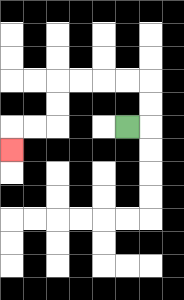{'start': '[5, 5]', 'end': '[0, 6]', 'path_directions': 'R,U,U,L,L,L,L,D,D,L,L,D', 'path_coordinates': '[[5, 5], [6, 5], [6, 4], [6, 3], [5, 3], [4, 3], [3, 3], [2, 3], [2, 4], [2, 5], [1, 5], [0, 5], [0, 6]]'}